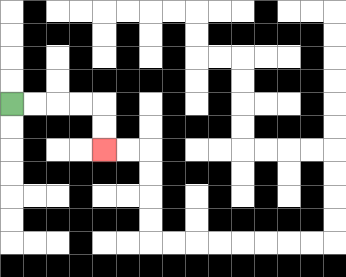{'start': '[0, 4]', 'end': '[4, 6]', 'path_directions': 'R,R,R,R,D,D', 'path_coordinates': '[[0, 4], [1, 4], [2, 4], [3, 4], [4, 4], [4, 5], [4, 6]]'}